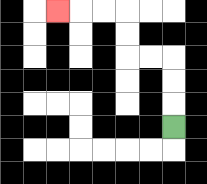{'start': '[7, 5]', 'end': '[2, 0]', 'path_directions': 'U,U,U,L,L,U,U,L,L,L', 'path_coordinates': '[[7, 5], [7, 4], [7, 3], [7, 2], [6, 2], [5, 2], [5, 1], [5, 0], [4, 0], [3, 0], [2, 0]]'}